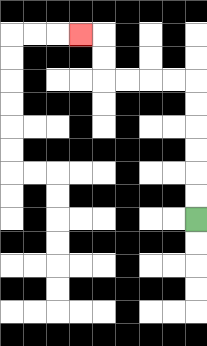{'start': '[8, 9]', 'end': '[3, 1]', 'path_directions': 'U,U,U,U,U,U,L,L,L,L,U,U,L', 'path_coordinates': '[[8, 9], [8, 8], [8, 7], [8, 6], [8, 5], [8, 4], [8, 3], [7, 3], [6, 3], [5, 3], [4, 3], [4, 2], [4, 1], [3, 1]]'}